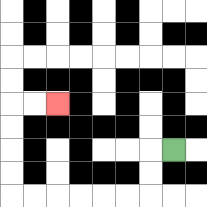{'start': '[7, 6]', 'end': '[2, 4]', 'path_directions': 'L,D,D,L,L,L,L,L,L,U,U,U,U,R,R', 'path_coordinates': '[[7, 6], [6, 6], [6, 7], [6, 8], [5, 8], [4, 8], [3, 8], [2, 8], [1, 8], [0, 8], [0, 7], [0, 6], [0, 5], [0, 4], [1, 4], [2, 4]]'}